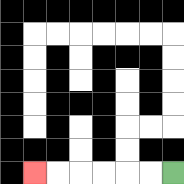{'start': '[7, 7]', 'end': '[1, 7]', 'path_directions': 'L,L,L,L,L,L', 'path_coordinates': '[[7, 7], [6, 7], [5, 7], [4, 7], [3, 7], [2, 7], [1, 7]]'}